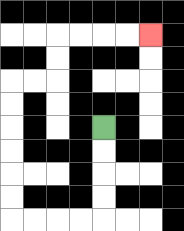{'start': '[4, 5]', 'end': '[6, 1]', 'path_directions': 'D,D,D,D,L,L,L,L,U,U,U,U,U,U,R,R,U,U,R,R,R,R', 'path_coordinates': '[[4, 5], [4, 6], [4, 7], [4, 8], [4, 9], [3, 9], [2, 9], [1, 9], [0, 9], [0, 8], [0, 7], [0, 6], [0, 5], [0, 4], [0, 3], [1, 3], [2, 3], [2, 2], [2, 1], [3, 1], [4, 1], [5, 1], [6, 1]]'}